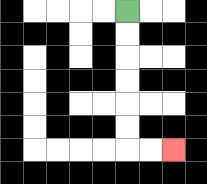{'start': '[5, 0]', 'end': '[7, 6]', 'path_directions': 'D,D,D,D,D,D,R,R', 'path_coordinates': '[[5, 0], [5, 1], [5, 2], [5, 3], [5, 4], [5, 5], [5, 6], [6, 6], [7, 6]]'}